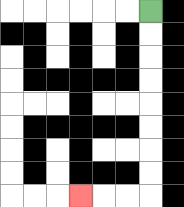{'start': '[6, 0]', 'end': '[3, 8]', 'path_directions': 'D,D,D,D,D,D,D,D,L,L,L', 'path_coordinates': '[[6, 0], [6, 1], [6, 2], [6, 3], [6, 4], [6, 5], [6, 6], [6, 7], [6, 8], [5, 8], [4, 8], [3, 8]]'}